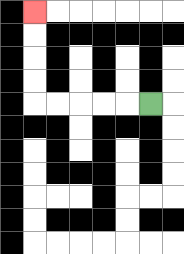{'start': '[6, 4]', 'end': '[1, 0]', 'path_directions': 'L,L,L,L,L,U,U,U,U', 'path_coordinates': '[[6, 4], [5, 4], [4, 4], [3, 4], [2, 4], [1, 4], [1, 3], [1, 2], [1, 1], [1, 0]]'}